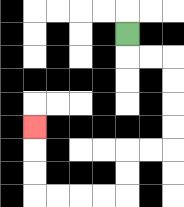{'start': '[5, 1]', 'end': '[1, 5]', 'path_directions': 'D,R,R,D,D,D,D,L,L,D,D,L,L,L,L,U,U,U', 'path_coordinates': '[[5, 1], [5, 2], [6, 2], [7, 2], [7, 3], [7, 4], [7, 5], [7, 6], [6, 6], [5, 6], [5, 7], [5, 8], [4, 8], [3, 8], [2, 8], [1, 8], [1, 7], [1, 6], [1, 5]]'}